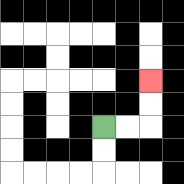{'start': '[4, 5]', 'end': '[6, 3]', 'path_directions': 'R,R,U,U', 'path_coordinates': '[[4, 5], [5, 5], [6, 5], [6, 4], [6, 3]]'}